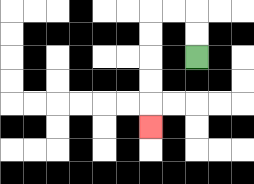{'start': '[8, 2]', 'end': '[6, 5]', 'path_directions': 'U,U,L,L,D,D,D,D,D', 'path_coordinates': '[[8, 2], [8, 1], [8, 0], [7, 0], [6, 0], [6, 1], [6, 2], [6, 3], [6, 4], [6, 5]]'}